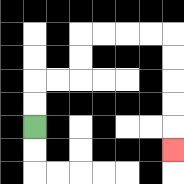{'start': '[1, 5]', 'end': '[7, 6]', 'path_directions': 'U,U,R,R,U,U,R,R,R,R,D,D,D,D,D', 'path_coordinates': '[[1, 5], [1, 4], [1, 3], [2, 3], [3, 3], [3, 2], [3, 1], [4, 1], [5, 1], [6, 1], [7, 1], [7, 2], [7, 3], [7, 4], [7, 5], [7, 6]]'}